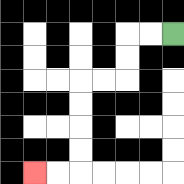{'start': '[7, 1]', 'end': '[1, 7]', 'path_directions': 'L,L,D,D,L,L,D,D,D,D,L,L', 'path_coordinates': '[[7, 1], [6, 1], [5, 1], [5, 2], [5, 3], [4, 3], [3, 3], [3, 4], [3, 5], [3, 6], [3, 7], [2, 7], [1, 7]]'}